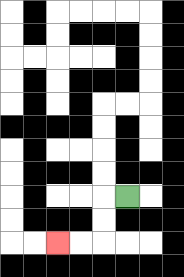{'start': '[5, 8]', 'end': '[2, 10]', 'path_directions': 'L,D,D,L,L', 'path_coordinates': '[[5, 8], [4, 8], [4, 9], [4, 10], [3, 10], [2, 10]]'}